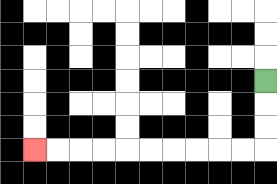{'start': '[11, 3]', 'end': '[1, 6]', 'path_directions': 'D,D,D,L,L,L,L,L,L,L,L,L,L', 'path_coordinates': '[[11, 3], [11, 4], [11, 5], [11, 6], [10, 6], [9, 6], [8, 6], [7, 6], [6, 6], [5, 6], [4, 6], [3, 6], [2, 6], [1, 6]]'}